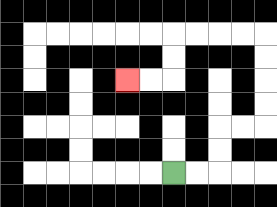{'start': '[7, 7]', 'end': '[5, 3]', 'path_directions': 'R,R,U,U,R,R,U,U,U,U,L,L,L,L,D,D,L,L', 'path_coordinates': '[[7, 7], [8, 7], [9, 7], [9, 6], [9, 5], [10, 5], [11, 5], [11, 4], [11, 3], [11, 2], [11, 1], [10, 1], [9, 1], [8, 1], [7, 1], [7, 2], [7, 3], [6, 3], [5, 3]]'}